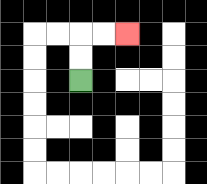{'start': '[3, 3]', 'end': '[5, 1]', 'path_directions': 'U,U,R,R', 'path_coordinates': '[[3, 3], [3, 2], [3, 1], [4, 1], [5, 1]]'}